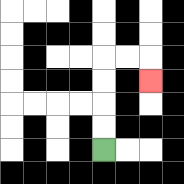{'start': '[4, 6]', 'end': '[6, 3]', 'path_directions': 'U,U,U,U,R,R,D', 'path_coordinates': '[[4, 6], [4, 5], [4, 4], [4, 3], [4, 2], [5, 2], [6, 2], [6, 3]]'}